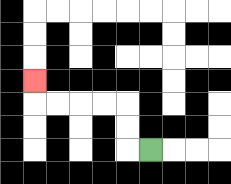{'start': '[6, 6]', 'end': '[1, 3]', 'path_directions': 'L,U,U,L,L,L,L,U', 'path_coordinates': '[[6, 6], [5, 6], [5, 5], [5, 4], [4, 4], [3, 4], [2, 4], [1, 4], [1, 3]]'}